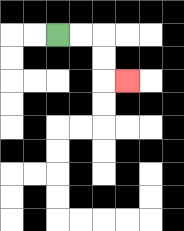{'start': '[2, 1]', 'end': '[5, 3]', 'path_directions': 'R,R,D,D,R', 'path_coordinates': '[[2, 1], [3, 1], [4, 1], [4, 2], [4, 3], [5, 3]]'}